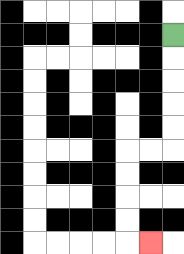{'start': '[7, 1]', 'end': '[6, 10]', 'path_directions': 'D,D,D,D,D,L,L,D,D,D,D,R', 'path_coordinates': '[[7, 1], [7, 2], [7, 3], [7, 4], [7, 5], [7, 6], [6, 6], [5, 6], [5, 7], [5, 8], [5, 9], [5, 10], [6, 10]]'}